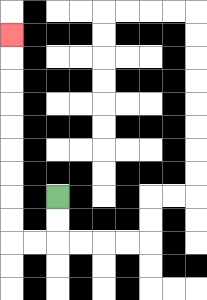{'start': '[2, 8]', 'end': '[0, 1]', 'path_directions': 'D,D,L,L,U,U,U,U,U,U,U,U,U', 'path_coordinates': '[[2, 8], [2, 9], [2, 10], [1, 10], [0, 10], [0, 9], [0, 8], [0, 7], [0, 6], [0, 5], [0, 4], [0, 3], [0, 2], [0, 1]]'}